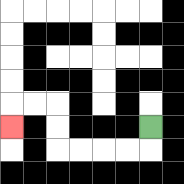{'start': '[6, 5]', 'end': '[0, 5]', 'path_directions': 'D,L,L,L,L,U,U,L,L,D', 'path_coordinates': '[[6, 5], [6, 6], [5, 6], [4, 6], [3, 6], [2, 6], [2, 5], [2, 4], [1, 4], [0, 4], [0, 5]]'}